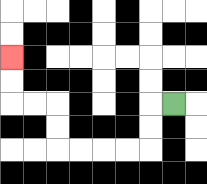{'start': '[7, 4]', 'end': '[0, 2]', 'path_directions': 'L,D,D,L,L,L,L,U,U,L,L,U,U', 'path_coordinates': '[[7, 4], [6, 4], [6, 5], [6, 6], [5, 6], [4, 6], [3, 6], [2, 6], [2, 5], [2, 4], [1, 4], [0, 4], [0, 3], [0, 2]]'}